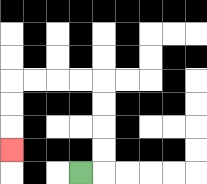{'start': '[3, 7]', 'end': '[0, 6]', 'path_directions': 'R,U,U,U,U,L,L,L,L,D,D,D', 'path_coordinates': '[[3, 7], [4, 7], [4, 6], [4, 5], [4, 4], [4, 3], [3, 3], [2, 3], [1, 3], [0, 3], [0, 4], [0, 5], [0, 6]]'}